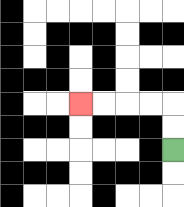{'start': '[7, 6]', 'end': '[3, 4]', 'path_directions': 'U,U,L,L,L,L', 'path_coordinates': '[[7, 6], [7, 5], [7, 4], [6, 4], [5, 4], [4, 4], [3, 4]]'}